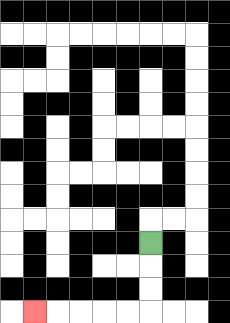{'start': '[6, 10]', 'end': '[1, 13]', 'path_directions': 'D,D,D,L,L,L,L,L', 'path_coordinates': '[[6, 10], [6, 11], [6, 12], [6, 13], [5, 13], [4, 13], [3, 13], [2, 13], [1, 13]]'}